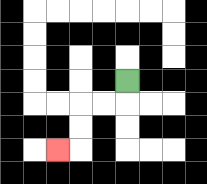{'start': '[5, 3]', 'end': '[2, 6]', 'path_directions': 'D,L,L,D,D,L', 'path_coordinates': '[[5, 3], [5, 4], [4, 4], [3, 4], [3, 5], [3, 6], [2, 6]]'}